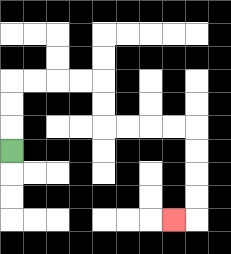{'start': '[0, 6]', 'end': '[7, 9]', 'path_directions': 'U,U,U,R,R,R,R,D,D,R,R,R,R,D,D,D,D,L', 'path_coordinates': '[[0, 6], [0, 5], [0, 4], [0, 3], [1, 3], [2, 3], [3, 3], [4, 3], [4, 4], [4, 5], [5, 5], [6, 5], [7, 5], [8, 5], [8, 6], [8, 7], [8, 8], [8, 9], [7, 9]]'}